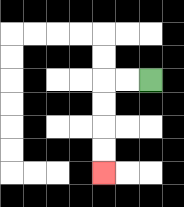{'start': '[6, 3]', 'end': '[4, 7]', 'path_directions': 'L,L,D,D,D,D', 'path_coordinates': '[[6, 3], [5, 3], [4, 3], [4, 4], [4, 5], [4, 6], [4, 7]]'}